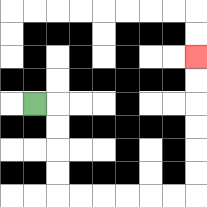{'start': '[1, 4]', 'end': '[8, 2]', 'path_directions': 'R,D,D,D,D,R,R,R,R,R,R,U,U,U,U,U,U', 'path_coordinates': '[[1, 4], [2, 4], [2, 5], [2, 6], [2, 7], [2, 8], [3, 8], [4, 8], [5, 8], [6, 8], [7, 8], [8, 8], [8, 7], [8, 6], [8, 5], [8, 4], [8, 3], [8, 2]]'}